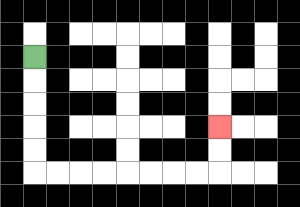{'start': '[1, 2]', 'end': '[9, 5]', 'path_directions': 'D,D,D,D,D,R,R,R,R,R,R,R,R,U,U', 'path_coordinates': '[[1, 2], [1, 3], [1, 4], [1, 5], [1, 6], [1, 7], [2, 7], [3, 7], [4, 7], [5, 7], [6, 7], [7, 7], [8, 7], [9, 7], [9, 6], [9, 5]]'}